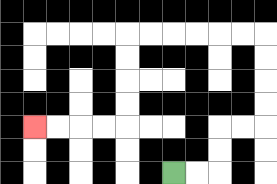{'start': '[7, 7]', 'end': '[1, 5]', 'path_directions': 'R,R,U,U,R,R,U,U,U,U,L,L,L,L,L,L,D,D,D,D,L,L,L,L', 'path_coordinates': '[[7, 7], [8, 7], [9, 7], [9, 6], [9, 5], [10, 5], [11, 5], [11, 4], [11, 3], [11, 2], [11, 1], [10, 1], [9, 1], [8, 1], [7, 1], [6, 1], [5, 1], [5, 2], [5, 3], [5, 4], [5, 5], [4, 5], [3, 5], [2, 5], [1, 5]]'}